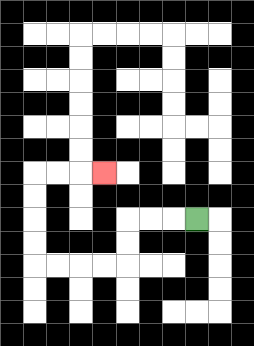{'start': '[8, 9]', 'end': '[4, 7]', 'path_directions': 'L,L,L,D,D,L,L,L,L,U,U,U,U,R,R,R', 'path_coordinates': '[[8, 9], [7, 9], [6, 9], [5, 9], [5, 10], [5, 11], [4, 11], [3, 11], [2, 11], [1, 11], [1, 10], [1, 9], [1, 8], [1, 7], [2, 7], [3, 7], [4, 7]]'}